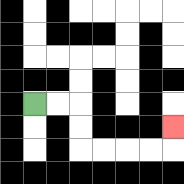{'start': '[1, 4]', 'end': '[7, 5]', 'path_directions': 'R,R,D,D,R,R,R,R,U', 'path_coordinates': '[[1, 4], [2, 4], [3, 4], [3, 5], [3, 6], [4, 6], [5, 6], [6, 6], [7, 6], [7, 5]]'}